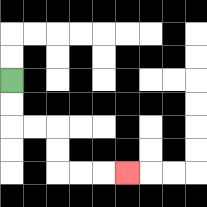{'start': '[0, 3]', 'end': '[5, 7]', 'path_directions': 'D,D,R,R,D,D,R,R,R', 'path_coordinates': '[[0, 3], [0, 4], [0, 5], [1, 5], [2, 5], [2, 6], [2, 7], [3, 7], [4, 7], [5, 7]]'}